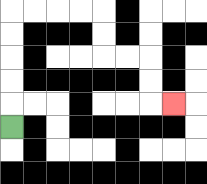{'start': '[0, 5]', 'end': '[7, 4]', 'path_directions': 'U,U,U,U,U,R,R,R,R,D,D,R,R,D,D,R', 'path_coordinates': '[[0, 5], [0, 4], [0, 3], [0, 2], [0, 1], [0, 0], [1, 0], [2, 0], [3, 0], [4, 0], [4, 1], [4, 2], [5, 2], [6, 2], [6, 3], [6, 4], [7, 4]]'}